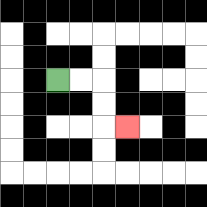{'start': '[2, 3]', 'end': '[5, 5]', 'path_directions': 'R,R,D,D,R', 'path_coordinates': '[[2, 3], [3, 3], [4, 3], [4, 4], [4, 5], [5, 5]]'}